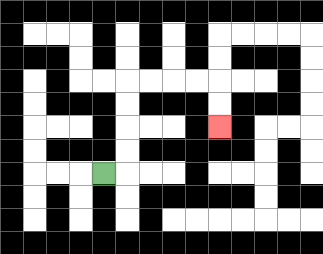{'start': '[4, 7]', 'end': '[9, 5]', 'path_directions': 'R,U,U,U,U,R,R,R,R,D,D', 'path_coordinates': '[[4, 7], [5, 7], [5, 6], [5, 5], [5, 4], [5, 3], [6, 3], [7, 3], [8, 3], [9, 3], [9, 4], [9, 5]]'}